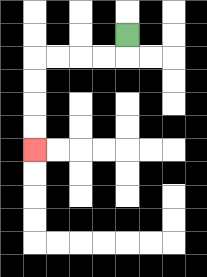{'start': '[5, 1]', 'end': '[1, 6]', 'path_directions': 'D,L,L,L,L,D,D,D,D', 'path_coordinates': '[[5, 1], [5, 2], [4, 2], [3, 2], [2, 2], [1, 2], [1, 3], [1, 4], [1, 5], [1, 6]]'}